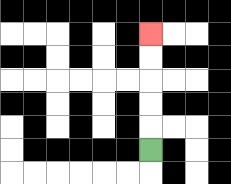{'start': '[6, 6]', 'end': '[6, 1]', 'path_directions': 'U,U,U,U,U', 'path_coordinates': '[[6, 6], [6, 5], [6, 4], [6, 3], [6, 2], [6, 1]]'}